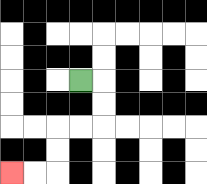{'start': '[3, 3]', 'end': '[0, 7]', 'path_directions': 'R,D,D,L,L,D,D,L,L', 'path_coordinates': '[[3, 3], [4, 3], [4, 4], [4, 5], [3, 5], [2, 5], [2, 6], [2, 7], [1, 7], [0, 7]]'}